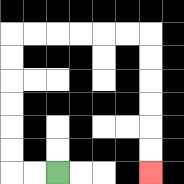{'start': '[2, 7]', 'end': '[6, 7]', 'path_directions': 'L,L,U,U,U,U,U,U,R,R,R,R,R,R,D,D,D,D,D,D', 'path_coordinates': '[[2, 7], [1, 7], [0, 7], [0, 6], [0, 5], [0, 4], [0, 3], [0, 2], [0, 1], [1, 1], [2, 1], [3, 1], [4, 1], [5, 1], [6, 1], [6, 2], [6, 3], [6, 4], [6, 5], [6, 6], [6, 7]]'}